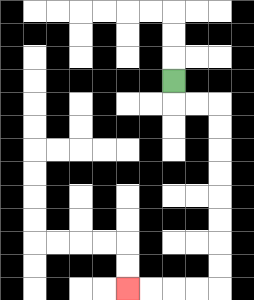{'start': '[7, 3]', 'end': '[5, 12]', 'path_directions': 'D,R,R,D,D,D,D,D,D,D,D,L,L,L,L', 'path_coordinates': '[[7, 3], [7, 4], [8, 4], [9, 4], [9, 5], [9, 6], [9, 7], [9, 8], [9, 9], [9, 10], [9, 11], [9, 12], [8, 12], [7, 12], [6, 12], [5, 12]]'}